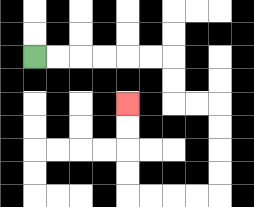{'start': '[1, 2]', 'end': '[5, 4]', 'path_directions': 'R,R,R,R,R,R,D,D,R,R,D,D,D,D,L,L,L,L,U,U,U,U', 'path_coordinates': '[[1, 2], [2, 2], [3, 2], [4, 2], [5, 2], [6, 2], [7, 2], [7, 3], [7, 4], [8, 4], [9, 4], [9, 5], [9, 6], [9, 7], [9, 8], [8, 8], [7, 8], [6, 8], [5, 8], [5, 7], [5, 6], [5, 5], [5, 4]]'}